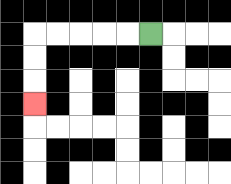{'start': '[6, 1]', 'end': '[1, 4]', 'path_directions': 'L,L,L,L,L,D,D,D', 'path_coordinates': '[[6, 1], [5, 1], [4, 1], [3, 1], [2, 1], [1, 1], [1, 2], [1, 3], [1, 4]]'}